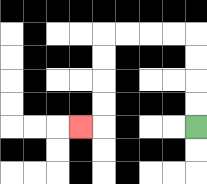{'start': '[8, 5]', 'end': '[3, 5]', 'path_directions': 'U,U,U,U,L,L,L,L,D,D,D,D,L', 'path_coordinates': '[[8, 5], [8, 4], [8, 3], [8, 2], [8, 1], [7, 1], [6, 1], [5, 1], [4, 1], [4, 2], [4, 3], [4, 4], [4, 5], [3, 5]]'}